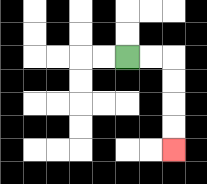{'start': '[5, 2]', 'end': '[7, 6]', 'path_directions': 'R,R,D,D,D,D', 'path_coordinates': '[[5, 2], [6, 2], [7, 2], [7, 3], [7, 4], [7, 5], [7, 6]]'}